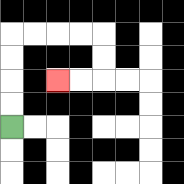{'start': '[0, 5]', 'end': '[2, 3]', 'path_directions': 'U,U,U,U,R,R,R,R,D,D,L,L', 'path_coordinates': '[[0, 5], [0, 4], [0, 3], [0, 2], [0, 1], [1, 1], [2, 1], [3, 1], [4, 1], [4, 2], [4, 3], [3, 3], [2, 3]]'}